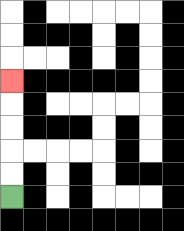{'start': '[0, 8]', 'end': '[0, 3]', 'path_directions': 'U,U,U,U,U', 'path_coordinates': '[[0, 8], [0, 7], [0, 6], [0, 5], [0, 4], [0, 3]]'}